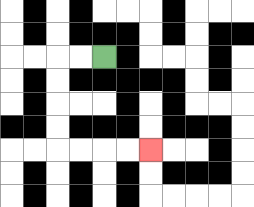{'start': '[4, 2]', 'end': '[6, 6]', 'path_directions': 'L,L,D,D,D,D,R,R,R,R', 'path_coordinates': '[[4, 2], [3, 2], [2, 2], [2, 3], [2, 4], [2, 5], [2, 6], [3, 6], [4, 6], [5, 6], [6, 6]]'}